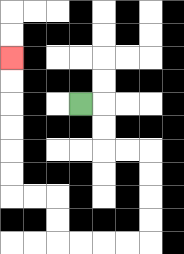{'start': '[3, 4]', 'end': '[0, 2]', 'path_directions': 'R,D,D,R,R,D,D,D,D,L,L,L,L,U,U,L,L,U,U,U,U,U,U', 'path_coordinates': '[[3, 4], [4, 4], [4, 5], [4, 6], [5, 6], [6, 6], [6, 7], [6, 8], [6, 9], [6, 10], [5, 10], [4, 10], [3, 10], [2, 10], [2, 9], [2, 8], [1, 8], [0, 8], [0, 7], [0, 6], [0, 5], [0, 4], [0, 3], [0, 2]]'}